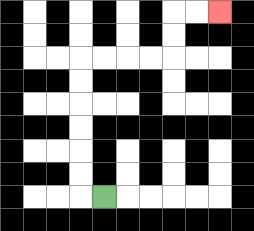{'start': '[4, 8]', 'end': '[9, 0]', 'path_directions': 'L,U,U,U,U,U,U,R,R,R,R,U,U,R,R', 'path_coordinates': '[[4, 8], [3, 8], [3, 7], [3, 6], [3, 5], [3, 4], [3, 3], [3, 2], [4, 2], [5, 2], [6, 2], [7, 2], [7, 1], [7, 0], [8, 0], [9, 0]]'}